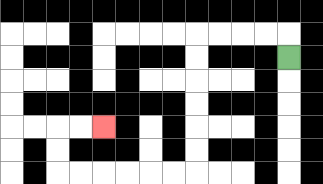{'start': '[12, 2]', 'end': '[4, 5]', 'path_directions': 'U,L,L,L,L,D,D,D,D,D,D,L,L,L,L,L,L,U,U,R,R', 'path_coordinates': '[[12, 2], [12, 1], [11, 1], [10, 1], [9, 1], [8, 1], [8, 2], [8, 3], [8, 4], [8, 5], [8, 6], [8, 7], [7, 7], [6, 7], [5, 7], [4, 7], [3, 7], [2, 7], [2, 6], [2, 5], [3, 5], [4, 5]]'}